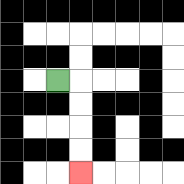{'start': '[2, 3]', 'end': '[3, 7]', 'path_directions': 'R,D,D,D,D', 'path_coordinates': '[[2, 3], [3, 3], [3, 4], [3, 5], [3, 6], [3, 7]]'}